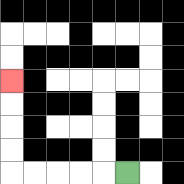{'start': '[5, 7]', 'end': '[0, 3]', 'path_directions': 'L,L,L,L,L,U,U,U,U', 'path_coordinates': '[[5, 7], [4, 7], [3, 7], [2, 7], [1, 7], [0, 7], [0, 6], [0, 5], [0, 4], [0, 3]]'}